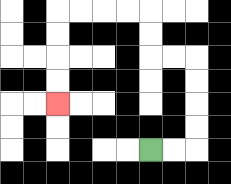{'start': '[6, 6]', 'end': '[2, 4]', 'path_directions': 'R,R,U,U,U,U,L,L,U,U,L,L,L,L,D,D,D,D', 'path_coordinates': '[[6, 6], [7, 6], [8, 6], [8, 5], [8, 4], [8, 3], [8, 2], [7, 2], [6, 2], [6, 1], [6, 0], [5, 0], [4, 0], [3, 0], [2, 0], [2, 1], [2, 2], [2, 3], [2, 4]]'}